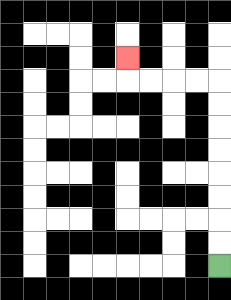{'start': '[9, 11]', 'end': '[5, 2]', 'path_directions': 'U,U,U,U,U,U,U,U,L,L,L,L,U', 'path_coordinates': '[[9, 11], [9, 10], [9, 9], [9, 8], [9, 7], [9, 6], [9, 5], [9, 4], [9, 3], [8, 3], [7, 3], [6, 3], [5, 3], [5, 2]]'}